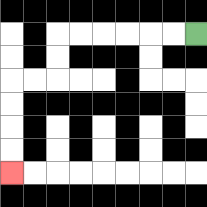{'start': '[8, 1]', 'end': '[0, 7]', 'path_directions': 'L,L,L,L,L,L,D,D,L,L,D,D,D,D', 'path_coordinates': '[[8, 1], [7, 1], [6, 1], [5, 1], [4, 1], [3, 1], [2, 1], [2, 2], [2, 3], [1, 3], [0, 3], [0, 4], [0, 5], [0, 6], [0, 7]]'}